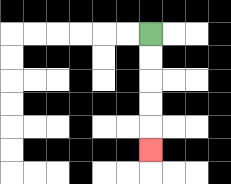{'start': '[6, 1]', 'end': '[6, 6]', 'path_directions': 'D,D,D,D,D', 'path_coordinates': '[[6, 1], [6, 2], [6, 3], [6, 4], [6, 5], [6, 6]]'}